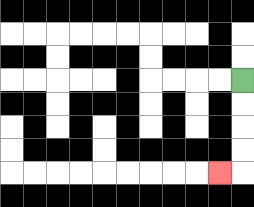{'start': '[10, 3]', 'end': '[9, 7]', 'path_directions': 'D,D,D,D,L', 'path_coordinates': '[[10, 3], [10, 4], [10, 5], [10, 6], [10, 7], [9, 7]]'}